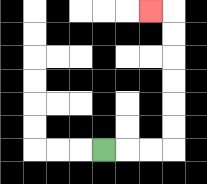{'start': '[4, 6]', 'end': '[6, 0]', 'path_directions': 'R,R,R,U,U,U,U,U,U,L', 'path_coordinates': '[[4, 6], [5, 6], [6, 6], [7, 6], [7, 5], [7, 4], [7, 3], [7, 2], [7, 1], [7, 0], [6, 0]]'}